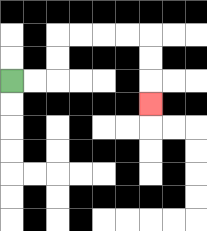{'start': '[0, 3]', 'end': '[6, 4]', 'path_directions': 'R,R,U,U,R,R,R,R,D,D,D', 'path_coordinates': '[[0, 3], [1, 3], [2, 3], [2, 2], [2, 1], [3, 1], [4, 1], [5, 1], [6, 1], [6, 2], [6, 3], [6, 4]]'}